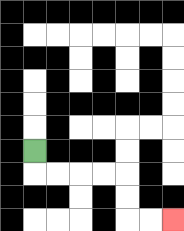{'start': '[1, 6]', 'end': '[7, 9]', 'path_directions': 'D,R,R,R,R,D,D,R,R', 'path_coordinates': '[[1, 6], [1, 7], [2, 7], [3, 7], [4, 7], [5, 7], [5, 8], [5, 9], [6, 9], [7, 9]]'}